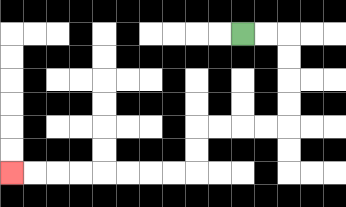{'start': '[10, 1]', 'end': '[0, 7]', 'path_directions': 'R,R,D,D,D,D,L,L,L,L,D,D,L,L,L,L,L,L,L,L', 'path_coordinates': '[[10, 1], [11, 1], [12, 1], [12, 2], [12, 3], [12, 4], [12, 5], [11, 5], [10, 5], [9, 5], [8, 5], [8, 6], [8, 7], [7, 7], [6, 7], [5, 7], [4, 7], [3, 7], [2, 7], [1, 7], [0, 7]]'}